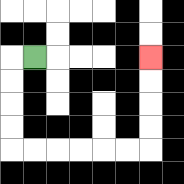{'start': '[1, 2]', 'end': '[6, 2]', 'path_directions': 'L,D,D,D,D,R,R,R,R,R,R,U,U,U,U', 'path_coordinates': '[[1, 2], [0, 2], [0, 3], [0, 4], [0, 5], [0, 6], [1, 6], [2, 6], [3, 6], [4, 6], [5, 6], [6, 6], [6, 5], [6, 4], [6, 3], [6, 2]]'}